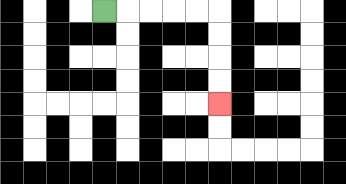{'start': '[4, 0]', 'end': '[9, 4]', 'path_directions': 'R,R,R,R,R,D,D,D,D', 'path_coordinates': '[[4, 0], [5, 0], [6, 0], [7, 0], [8, 0], [9, 0], [9, 1], [9, 2], [9, 3], [9, 4]]'}